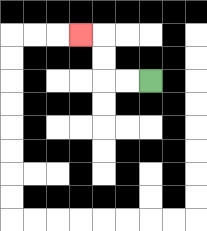{'start': '[6, 3]', 'end': '[3, 1]', 'path_directions': 'L,L,U,U,L', 'path_coordinates': '[[6, 3], [5, 3], [4, 3], [4, 2], [4, 1], [3, 1]]'}